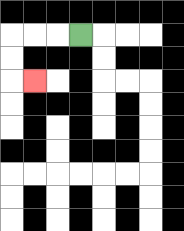{'start': '[3, 1]', 'end': '[1, 3]', 'path_directions': 'L,L,L,D,D,R', 'path_coordinates': '[[3, 1], [2, 1], [1, 1], [0, 1], [0, 2], [0, 3], [1, 3]]'}